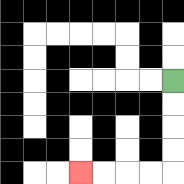{'start': '[7, 3]', 'end': '[3, 7]', 'path_directions': 'D,D,D,D,L,L,L,L', 'path_coordinates': '[[7, 3], [7, 4], [7, 5], [7, 6], [7, 7], [6, 7], [5, 7], [4, 7], [3, 7]]'}